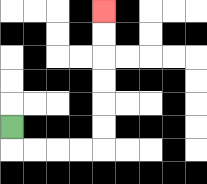{'start': '[0, 5]', 'end': '[4, 0]', 'path_directions': 'D,R,R,R,R,U,U,U,U,U,U', 'path_coordinates': '[[0, 5], [0, 6], [1, 6], [2, 6], [3, 6], [4, 6], [4, 5], [4, 4], [4, 3], [4, 2], [4, 1], [4, 0]]'}